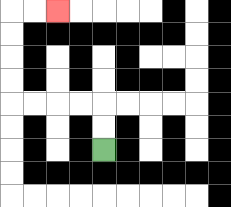{'start': '[4, 6]', 'end': '[2, 0]', 'path_directions': 'U,U,L,L,L,L,U,U,U,U,R,R', 'path_coordinates': '[[4, 6], [4, 5], [4, 4], [3, 4], [2, 4], [1, 4], [0, 4], [0, 3], [0, 2], [0, 1], [0, 0], [1, 0], [2, 0]]'}